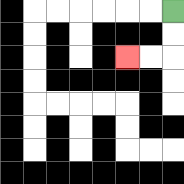{'start': '[7, 0]', 'end': '[5, 2]', 'path_directions': 'D,D,L,L', 'path_coordinates': '[[7, 0], [7, 1], [7, 2], [6, 2], [5, 2]]'}